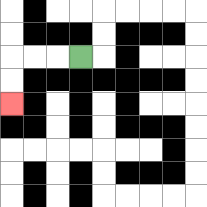{'start': '[3, 2]', 'end': '[0, 4]', 'path_directions': 'L,L,L,D,D', 'path_coordinates': '[[3, 2], [2, 2], [1, 2], [0, 2], [0, 3], [0, 4]]'}